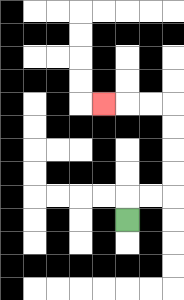{'start': '[5, 9]', 'end': '[4, 4]', 'path_directions': 'U,R,R,U,U,U,U,L,L,L', 'path_coordinates': '[[5, 9], [5, 8], [6, 8], [7, 8], [7, 7], [7, 6], [7, 5], [7, 4], [6, 4], [5, 4], [4, 4]]'}